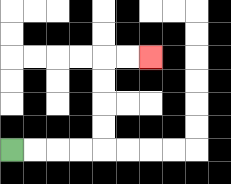{'start': '[0, 6]', 'end': '[6, 2]', 'path_directions': 'R,R,R,R,U,U,U,U,R,R', 'path_coordinates': '[[0, 6], [1, 6], [2, 6], [3, 6], [4, 6], [4, 5], [4, 4], [4, 3], [4, 2], [5, 2], [6, 2]]'}